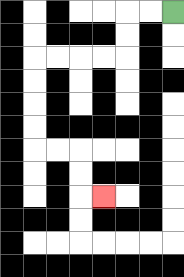{'start': '[7, 0]', 'end': '[4, 8]', 'path_directions': 'L,L,D,D,L,L,L,L,D,D,D,D,R,R,D,D,R', 'path_coordinates': '[[7, 0], [6, 0], [5, 0], [5, 1], [5, 2], [4, 2], [3, 2], [2, 2], [1, 2], [1, 3], [1, 4], [1, 5], [1, 6], [2, 6], [3, 6], [3, 7], [3, 8], [4, 8]]'}